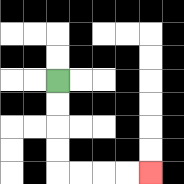{'start': '[2, 3]', 'end': '[6, 7]', 'path_directions': 'D,D,D,D,R,R,R,R', 'path_coordinates': '[[2, 3], [2, 4], [2, 5], [2, 6], [2, 7], [3, 7], [4, 7], [5, 7], [6, 7]]'}